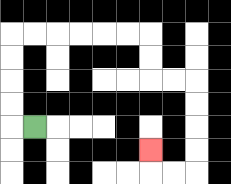{'start': '[1, 5]', 'end': '[6, 6]', 'path_directions': 'L,U,U,U,U,R,R,R,R,R,R,D,D,R,R,D,D,D,D,L,L,U', 'path_coordinates': '[[1, 5], [0, 5], [0, 4], [0, 3], [0, 2], [0, 1], [1, 1], [2, 1], [3, 1], [4, 1], [5, 1], [6, 1], [6, 2], [6, 3], [7, 3], [8, 3], [8, 4], [8, 5], [8, 6], [8, 7], [7, 7], [6, 7], [6, 6]]'}